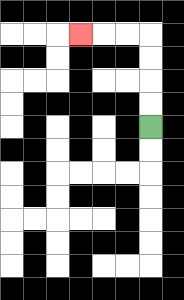{'start': '[6, 5]', 'end': '[3, 1]', 'path_directions': 'U,U,U,U,L,L,L', 'path_coordinates': '[[6, 5], [6, 4], [6, 3], [6, 2], [6, 1], [5, 1], [4, 1], [3, 1]]'}